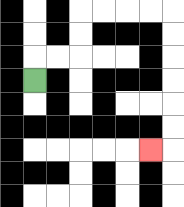{'start': '[1, 3]', 'end': '[6, 6]', 'path_directions': 'U,R,R,U,U,R,R,R,R,D,D,D,D,D,D,L', 'path_coordinates': '[[1, 3], [1, 2], [2, 2], [3, 2], [3, 1], [3, 0], [4, 0], [5, 0], [6, 0], [7, 0], [7, 1], [7, 2], [7, 3], [7, 4], [7, 5], [7, 6], [6, 6]]'}